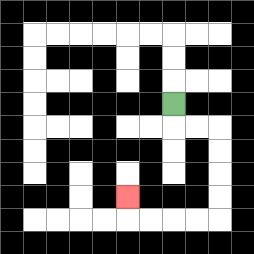{'start': '[7, 4]', 'end': '[5, 8]', 'path_directions': 'D,R,R,D,D,D,D,L,L,L,L,U', 'path_coordinates': '[[7, 4], [7, 5], [8, 5], [9, 5], [9, 6], [9, 7], [9, 8], [9, 9], [8, 9], [7, 9], [6, 9], [5, 9], [5, 8]]'}